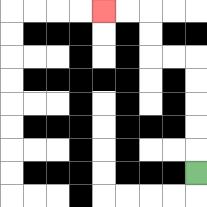{'start': '[8, 7]', 'end': '[4, 0]', 'path_directions': 'U,U,U,U,U,L,L,U,U,L,L', 'path_coordinates': '[[8, 7], [8, 6], [8, 5], [8, 4], [8, 3], [8, 2], [7, 2], [6, 2], [6, 1], [6, 0], [5, 0], [4, 0]]'}